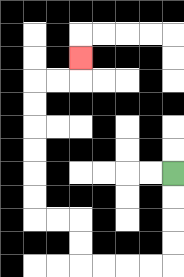{'start': '[7, 7]', 'end': '[3, 2]', 'path_directions': 'D,D,D,D,L,L,L,L,U,U,L,L,U,U,U,U,U,U,R,R,U', 'path_coordinates': '[[7, 7], [7, 8], [7, 9], [7, 10], [7, 11], [6, 11], [5, 11], [4, 11], [3, 11], [3, 10], [3, 9], [2, 9], [1, 9], [1, 8], [1, 7], [1, 6], [1, 5], [1, 4], [1, 3], [2, 3], [3, 3], [3, 2]]'}